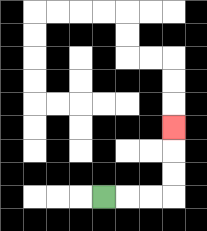{'start': '[4, 8]', 'end': '[7, 5]', 'path_directions': 'R,R,R,U,U,U', 'path_coordinates': '[[4, 8], [5, 8], [6, 8], [7, 8], [7, 7], [7, 6], [7, 5]]'}